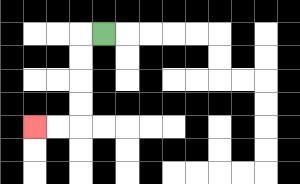{'start': '[4, 1]', 'end': '[1, 5]', 'path_directions': 'L,D,D,D,D,L,L', 'path_coordinates': '[[4, 1], [3, 1], [3, 2], [3, 3], [3, 4], [3, 5], [2, 5], [1, 5]]'}